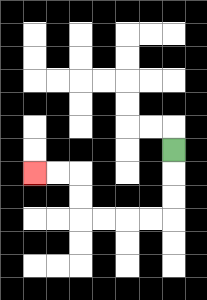{'start': '[7, 6]', 'end': '[1, 7]', 'path_directions': 'D,D,D,L,L,L,L,U,U,L,L', 'path_coordinates': '[[7, 6], [7, 7], [7, 8], [7, 9], [6, 9], [5, 9], [4, 9], [3, 9], [3, 8], [3, 7], [2, 7], [1, 7]]'}